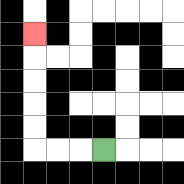{'start': '[4, 6]', 'end': '[1, 1]', 'path_directions': 'L,L,L,U,U,U,U,U', 'path_coordinates': '[[4, 6], [3, 6], [2, 6], [1, 6], [1, 5], [1, 4], [1, 3], [1, 2], [1, 1]]'}